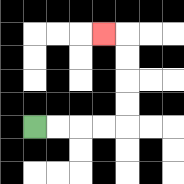{'start': '[1, 5]', 'end': '[4, 1]', 'path_directions': 'R,R,R,R,U,U,U,U,L', 'path_coordinates': '[[1, 5], [2, 5], [3, 5], [4, 5], [5, 5], [5, 4], [5, 3], [5, 2], [5, 1], [4, 1]]'}